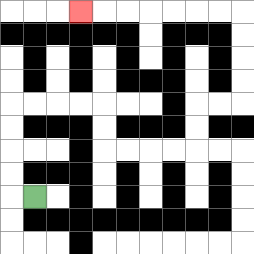{'start': '[1, 8]', 'end': '[3, 0]', 'path_directions': 'L,U,U,U,U,R,R,R,R,D,D,R,R,R,R,U,U,R,R,U,U,U,U,L,L,L,L,L,L,L', 'path_coordinates': '[[1, 8], [0, 8], [0, 7], [0, 6], [0, 5], [0, 4], [1, 4], [2, 4], [3, 4], [4, 4], [4, 5], [4, 6], [5, 6], [6, 6], [7, 6], [8, 6], [8, 5], [8, 4], [9, 4], [10, 4], [10, 3], [10, 2], [10, 1], [10, 0], [9, 0], [8, 0], [7, 0], [6, 0], [5, 0], [4, 0], [3, 0]]'}